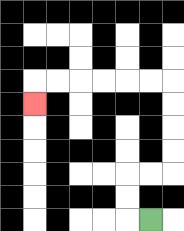{'start': '[6, 9]', 'end': '[1, 4]', 'path_directions': 'L,U,U,R,R,U,U,U,U,L,L,L,L,L,L,D', 'path_coordinates': '[[6, 9], [5, 9], [5, 8], [5, 7], [6, 7], [7, 7], [7, 6], [7, 5], [7, 4], [7, 3], [6, 3], [5, 3], [4, 3], [3, 3], [2, 3], [1, 3], [1, 4]]'}